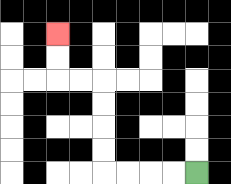{'start': '[8, 7]', 'end': '[2, 1]', 'path_directions': 'L,L,L,L,U,U,U,U,L,L,U,U', 'path_coordinates': '[[8, 7], [7, 7], [6, 7], [5, 7], [4, 7], [4, 6], [4, 5], [4, 4], [4, 3], [3, 3], [2, 3], [2, 2], [2, 1]]'}